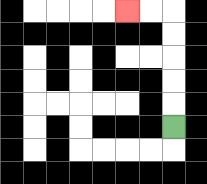{'start': '[7, 5]', 'end': '[5, 0]', 'path_directions': 'U,U,U,U,U,L,L', 'path_coordinates': '[[7, 5], [7, 4], [7, 3], [7, 2], [7, 1], [7, 0], [6, 0], [5, 0]]'}